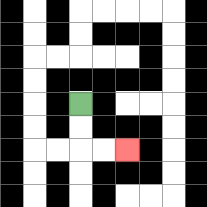{'start': '[3, 4]', 'end': '[5, 6]', 'path_directions': 'D,D,R,R', 'path_coordinates': '[[3, 4], [3, 5], [3, 6], [4, 6], [5, 6]]'}